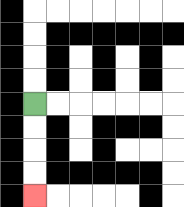{'start': '[1, 4]', 'end': '[1, 8]', 'path_directions': 'D,D,D,D', 'path_coordinates': '[[1, 4], [1, 5], [1, 6], [1, 7], [1, 8]]'}